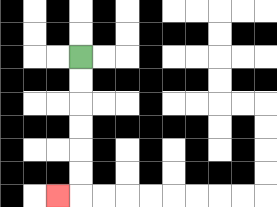{'start': '[3, 2]', 'end': '[2, 8]', 'path_directions': 'D,D,D,D,D,D,L', 'path_coordinates': '[[3, 2], [3, 3], [3, 4], [3, 5], [3, 6], [3, 7], [3, 8], [2, 8]]'}